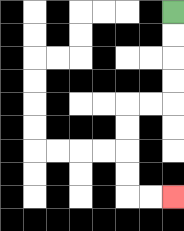{'start': '[7, 0]', 'end': '[7, 8]', 'path_directions': 'D,D,D,D,L,L,D,D,D,D,R,R', 'path_coordinates': '[[7, 0], [7, 1], [7, 2], [7, 3], [7, 4], [6, 4], [5, 4], [5, 5], [5, 6], [5, 7], [5, 8], [6, 8], [7, 8]]'}